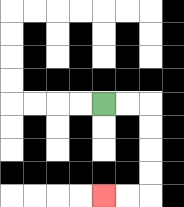{'start': '[4, 4]', 'end': '[4, 8]', 'path_directions': 'R,R,D,D,D,D,L,L', 'path_coordinates': '[[4, 4], [5, 4], [6, 4], [6, 5], [6, 6], [6, 7], [6, 8], [5, 8], [4, 8]]'}